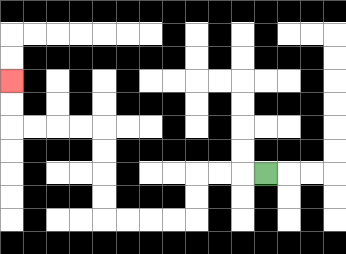{'start': '[11, 7]', 'end': '[0, 3]', 'path_directions': 'L,L,L,D,D,L,L,L,L,U,U,U,U,L,L,L,L,U,U', 'path_coordinates': '[[11, 7], [10, 7], [9, 7], [8, 7], [8, 8], [8, 9], [7, 9], [6, 9], [5, 9], [4, 9], [4, 8], [4, 7], [4, 6], [4, 5], [3, 5], [2, 5], [1, 5], [0, 5], [0, 4], [0, 3]]'}